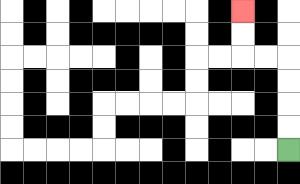{'start': '[12, 6]', 'end': '[10, 0]', 'path_directions': 'U,U,U,U,L,L,U,U', 'path_coordinates': '[[12, 6], [12, 5], [12, 4], [12, 3], [12, 2], [11, 2], [10, 2], [10, 1], [10, 0]]'}